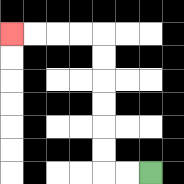{'start': '[6, 7]', 'end': '[0, 1]', 'path_directions': 'L,L,U,U,U,U,U,U,L,L,L,L', 'path_coordinates': '[[6, 7], [5, 7], [4, 7], [4, 6], [4, 5], [4, 4], [4, 3], [4, 2], [4, 1], [3, 1], [2, 1], [1, 1], [0, 1]]'}